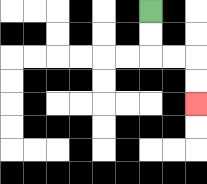{'start': '[6, 0]', 'end': '[8, 4]', 'path_directions': 'D,D,R,R,D,D', 'path_coordinates': '[[6, 0], [6, 1], [6, 2], [7, 2], [8, 2], [8, 3], [8, 4]]'}